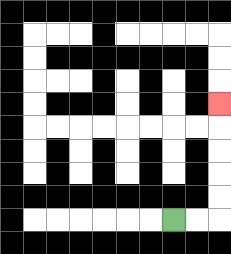{'start': '[7, 9]', 'end': '[9, 4]', 'path_directions': 'R,R,U,U,U,U,U', 'path_coordinates': '[[7, 9], [8, 9], [9, 9], [9, 8], [9, 7], [9, 6], [9, 5], [9, 4]]'}